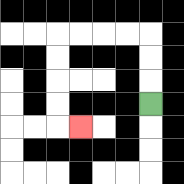{'start': '[6, 4]', 'end': '[3, 5]', 'path_directions': 'U,U,U,L,L,L,L,D,D,D,D,R', 'path_coordinates': '[[6, 4], [6, 3], [6, 2], [6, 1], [5, 1], [4, 1], [3, 1], [2, 1], [2, 2], [2, 3], [2, 4], [2, 5], [3, 5]]'}